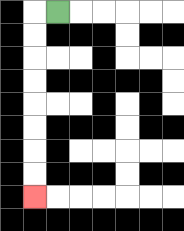{'start': '[2, 0]', 'end': '[1, 8]', 'path_directions': 'L,D,D,D,D,D,D,D,D', 'path_coordinates': '[[2, 0], [1, 0], [1, 1], [1, 2], [1, 3], [1, 4], [1, 5], [1, 6], [1, 7], [1, 8]]'}